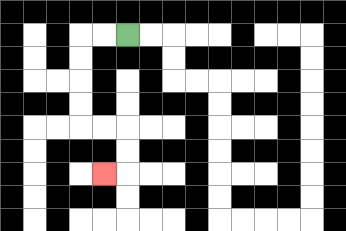{'start': '[5, 1]', 'end': '[4, 7]', 'path_directions': 'L,L,D,D,D,D,R,R,D,D,L', 'path_coordinates': '[[5, 1], [4, 1], [3, 1], [3, 2], [3, 3], [3, 4], [3, 5], [4, 5], [5, 5], [5, 6], [5, 7], [4, 7]]'}